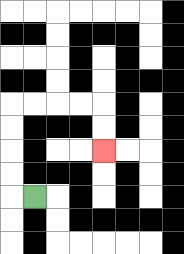{'start': '[1, 8]', 'end': '[4, 6]', 'path_directions': 'L,U,U,U,U,R,R,R,R,D,D', 'path_coordinates': '[[1, 8], [0, 8], [0, 7], [0, 6], [0, 5], [0, 4], [1, 4], [2, 4], [3, 4], [4, 4], [4, 5], [4, 6]]'}